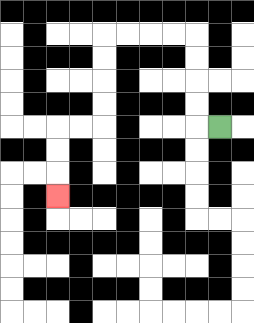{'start': '[9, 5]', 'end': '[2, 8]', 'path_directions': 'L,U,U,U,U,L,L,L,L,D,D,D,D,L,L,D,D,D', 'path_coordinates': '[[9, 5], [8, 5], [8, 4], [8, 3], [8, 2], [8, 1], [7, 1], [6, 1], [5, 1], [4, 1], [4, 2], [4, 3], [4, 4], [4, 5], [3, 5], [2, 5], [2, 6], [2, 7], [2, 8]]'}